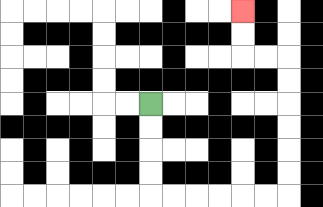{'start': '[6, 4]', 'end': '[10, 0]', 'path_directions': 'D,D,D,D,R,R,R,R,R,R,U,U,U,U,U,U,L,L,U,U', 'path_coordinates': '[[6, 4], [6, 5], [6, 6], [6, 7], [6, 8], [7, 8], [8, 8], [9, 8], [10, 8], [11, 8], [12, 8], [12, 7], [12, 6], [12, 5], [12, 4], [12, 3], [12, 2], [11, 2], [10, 2], [10, 1], [10, 0]]'}